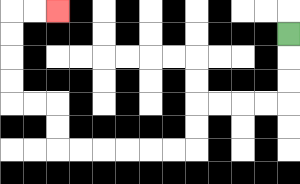{'start': '[12, 1]', 'end': '[2, 0]', 'path_directions': 'D,D,D,L,L,L,L,D,D,L,L,L,L,L,L,U,U,L,L,U,U,U,U,R,R', 'path_coordinates': '[[12, 1], [12, 2], [12, 3], [12, 4], [11, 4], [10, 4], [9, 4], [8, 4], [8, 5], [8, 6], [7, 6], [6, 6], [5, 6], [4, 6], [3, 6], [2, 6], [2, 5], [2, 4], [1, 4], [0, 4], [0, 3], [0, 2], [0, 1], [0, 0], [1, 0], [2, 0]]'}